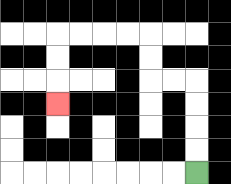{'start': '[8, 7]', 'end': '[2, 4]', 'path_directions': 'U,U,U,U,L,L,U,U,L,L,L,L,D,D,D', 'path_coordinates': '[[8, 7], [8, 6], [8, 5], [8, 4], [8, 3], [7, 3], [6, 3], [6, 2], [6, 1], [5, 1], [4, 1], [3, 1], [2, 1], [2, 2], [2, 3], [2, 4]]'}